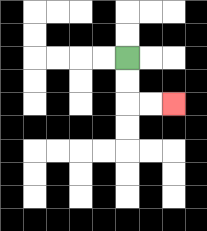{'start': '[5, 2]', 'end': '[7, 4]', 'path_directions': 'D,D,R,R', 'path_coordinates': '[[5, 2], [5, 3], [5, 4], [6, 4], [7, 4]]'}